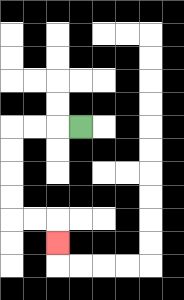{'start': '[3, 5]', 'end': '[2, 10]', 'path_directions': 'L,L,L,D,D,D,D,R,R,D', 'path_coordinates': '[[3, 5], [2, 5], [1, 5], [0, 5], [0, 6], [0, 7], [0, 8], [0, 9], [1, 9], [2, 9], [2, 10]]'}